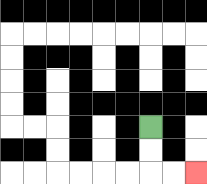{'start': '[6, 5]', 'end': '[8, 7]', 'path_directions': 'D,D,R,R', 'path_coordinates': '[[6, 5], [6, 6], [6, 7], [7, 7], [8, 7]]'}